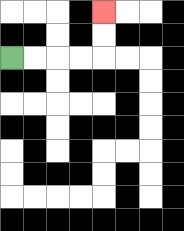{'start': '[0, 2]', 'end': '[4, 0]', 'path_directions': 'R,R,R,R,U,U', 'path_coordinates': '[[0, 2], [1, 2], [2, 2], [3, 2], [4, 2], [4, 1], [4, 0]]'}